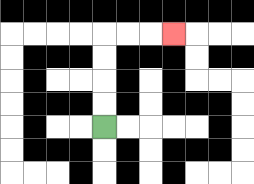{'start': '[4, 5]', 'end': '[7, 1]', 'path_directions': 'U,U,U,U,R,R,R', 'path_coordinates': '[[4, 5], [4, 4], [4, 3], [4, 2], [4, 1], [5, 1], [6, 1], [7, 1]]'}